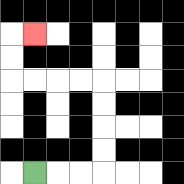{'start': '[1, 7]', 'end': '[1, 1]', 'path_directions': 'R,R,R,U,U,U,U,L,L,L,L,U,U,R', 'path_coordinates': '[[1, 7], [2, 7], [3, 7], [4, 7], [4, 6], [4, 5], [4, 4], [4, 3], [3, 3], [2, 3], [1, 3], [0, 3], [0, 2], [0, 1], [1, 1]]'}